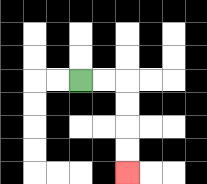{'start': '[3, 3]', 'end': '[5, 7]', 'path_directions': 'R,R,D,D,D,D', 'path_coordinates': '[[3, 3], [4, 3], [5, 3], [5, 4], [5, 5], [5, 6], [5, 7]]'}